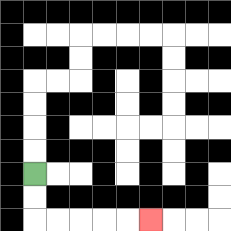{'start': '[1, 7]', 'end': '[6, 9]', 'path_directions': 'D,D,R,R,R,R,R', 'path_coordinates': '[[1, 7], [1, 8], [1, 9], [2, 9], [3, 9], [4, 9], [5, 9], [6, 9]]'}